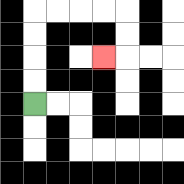{'start': '[1, 4]', 'end': '[4, 2]', 'path_directions': 'U,U,U,U,R,R,R,R,D,D,L', 'path_coordinates': '[[1, 4], [1, 3], [1, 2], [1, 1], [1, 0], [2, 0], [3, 0], [4, 0], [5, 0], [5, 1], [5, 2], [4, 2]]'}